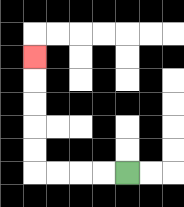{'start': '[5, 7]', 'end': '[1, 2]', 'path_directions': 'L,L,L,L,U,U,U,U,U', 'path_coordinates': '[[5, 7], [4, 7], [3, 7], [2, 7], [1, 7], [1, 6], [1, 5], [1, 4], [1, 3], [1, 2]]'}